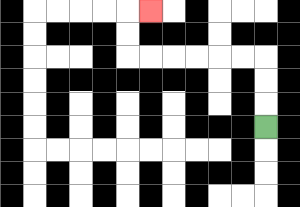{'start': '[11, 5]', 'end': '[6, 0]', 'path_directions': 'U,U,U,L,L,L,L,L,L,U,U,R', 'path_coordinates': '[[11, 5], [11, 4], [11, 3], [11, 2], [10, 2], [9, 2], [8, 2], [7, 2], [6, 2], [5, 2], [5, 1], [5, 0], [6, 0]]'}